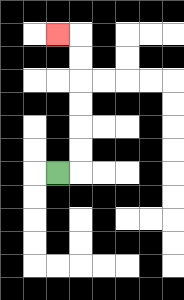{'start': '[2, 7]', 'end': '[2, 1]', 'path_directions': 'R,U,U,U,U,U,U,L', 'path_coordinates': '[[2, 7], [3, 7], [3, 6], [3, 5], [3, 4], [3, 3], [3, 2], [3, 1], [2, 1]]'}